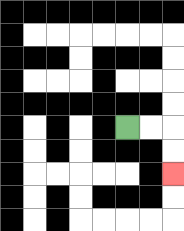{'start': '[5, 5]', 'end': '[7, 7]', 'path_directions': 'R,R,D,D', 'path_coordinates': '[[5, 5], [6, 5], [7, 5], [7, 6], [7, 7]]'}